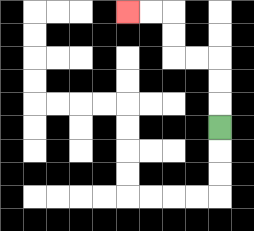{'start': '[9, 5]', 'end': '[5, 0]', 'path_directions': 'U,U,U,L,L,U,U,L,L', 'path_coordinates': '[[9, 5], [9, 4], [9, 3], [9, 2], [8, 2], [7, 2], [7, 1], [7, 0], [6, 0], [5, 0]]'}